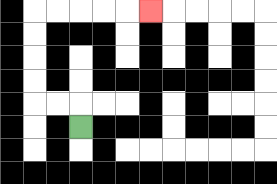{'start': '[3, 5]', 'end': '[6, 0]', 'path_directions': 'U,L,L,U,U,U,U,R,R,R,R,R', 'path_coordinates': '[[3, 5], [3, 4], [2, 4], [1, 4], [1, 3], [1, 2], [1, 1], [1, 0], [2, 0], [3, 0], [4, 0], [5, 0], [6, 0]]'}